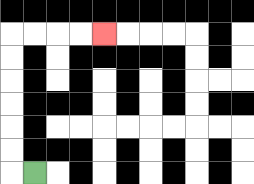{'start': '[1, 7]', 'end': '[4, 1]', 'path_directions': 'L,U,U,U,U,U,U,R,R,R,R', 'path_coordinates': '[[1, 7], [0, 7], [0, 6], [0, 5], [0, 4], [0, 3], [0, 2], [0, 1], [1, 1], [2, 1], [3, 1], [4, 1]]'}